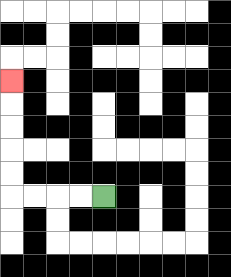{'start': '[4, 8]', 'end': '[0, 3]', 'path_directions': 'L,L,L,L,U,U,U,U,U', 'path_coordinates': '[[4, 8], [3, 8], [2, 8], [1, 8], [0, 8], [0, 7], [0, 6], [0, 5], [0, 4], [0, 3]]'}